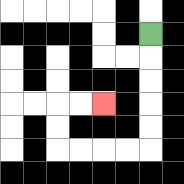{'start': '[6, 1]', 'end': '[4, 4]', 'path_directions': 'D,D,D,D,D,L,L,L,L,U,U,R,R', 'path_coordinates': '[[6, 1], [6, 2], [6, 3], [6, 4], [6, 5], [6, 6], [5, 6], [4, 6], [3, 6], [2, 6], [2, 5], [2, 4], [3, 4], [4, 4]]'}